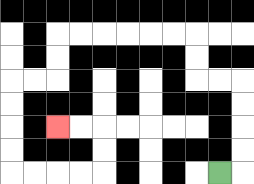{'start': '[9, 7]', 'end': '[2, 5]', 'path_directions': 'R,U,U,U,U,L,L,U,U,L,L,L,L,L,L,D,D,L,L,D,D,D,D,R,R,R,R,U,U,L,L', 'path_coordinates': '[[9, 7], [10, 7], [10, 6], [10, 5], [10, 4], [10, 3], [9, 3], [8, 3], [8, 2], [8, 1], [7, 1], [6, 1], [5, 1], [4, 1], [3, 1], [2, 1], [2, 2], [2, 3], [1, 3], [0, 3], [0, 4], [0, 5], [0, 6], [0, 7], [1, 7], [2, 7], [3, 7], [4, 7], [4, 6], [4, 5], [3, 5], [2, 5]]'}